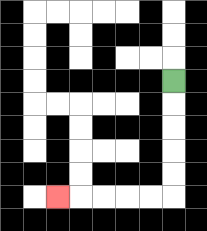{'start': '[7, 3]', 'end': '[2, 8]', 'path_directions': 'D,D,D,D,D,L,L,L,L,L', 'path_coordinates': '[[7, 3], [7, 4], [7, 5], [7, 6], [7, 7], [7, 8], [6, 8], [5, 8], [4, 8], [3, 8], [2, 8]]'}